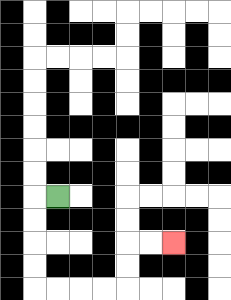{'start': '[2, 8]', 'end': '[7, 10]', 'path_directions': 'L,D,D,D,D,R,R,R,R,U,U,R,R', 'path_coordinates': '[[2, 8], [1, 8], [1, 9], [1, 10], [1, 11], [1, 12], [2, 12], [3, 12], [4, 12], [5, 12], [5, 11], [5, 10], [6, 10], [7, 10]]'}